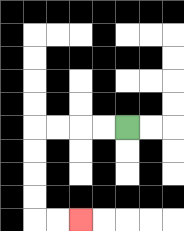{'start': '[5, 5]', 'end': '[3, 9]', 'path_directions': 'L,L,L,L,D,D,D,D,R,R', 'path_coordinates': '[[5, 5], [4, 5], [3, 5], [2, 5], [1, 5], [1, 6], [1, 7], [1, 8], [1, 9], [2, 9], [3, 9]]'}